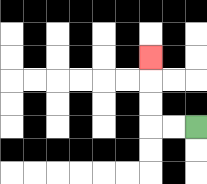{'start': '[8, 5]', 'end': '[6, 2]', 'path_directions': 'L,L,U,U,U', 'path_coordinates': '[[8, 5], [7, 5], [6, 5], [6, 4], [6, 3], [6, 2]]'}